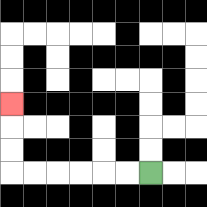{'start': '[6, 7]', 'end': '[0, 4]', 'path_directions': 'L,L,L,L,L,L,U,U,U', 'path_coordinates': '[[6, 7], [5, 7], [4, 7], [3, 7], [2, 7], [1, 7], [0, 7], [0, 6], [0, 5], [0, 4]]'}